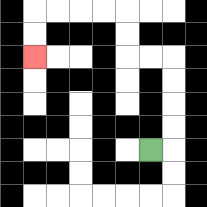{'start': '[6, 6]', 'end': '[1, 2]', 'path_directions': 'R,U,U,U,U,L,L,U,U,L,L,L,L,D,D', 'path_coordinates': '[[6, 6], [7, 6], [7, 5], [7, 4], [7, 3], [7, 2], [6, 2], [5, 2], [5, 1], [5, 0], [4, 0], [3, 0], [2, 0], [1, 0], [1, 1], [1, 2]]'}